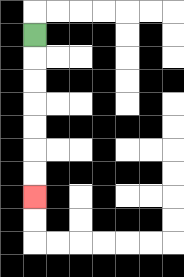{'start': '[1, 1]', 'end': '[1, 8]', 'path_directions': 'D,D,D,D,D,D,D', 'path_coordinates': '[[1, 1], [1, 2], [1, 3], [1, 4], [1, 5], [1, 6], [1, 7], [1, 8]]'}